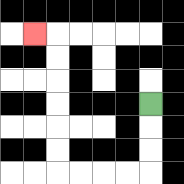{'start': '[6, 4]', 'end': '[1, 1]', 'path_directions': 'D,D,D,L,L,L,L,U,U,U,U,U,U,L', 'path_coordinates': '[[6, 4], [6, 5], [6, 6], [6, 7], [5, 7], [4, 7], [3, 7], [2, 7], [2, 6], [2, 5], [2, 4], [2, 3], [2, 2], [2, 1], [1, 1]]'}